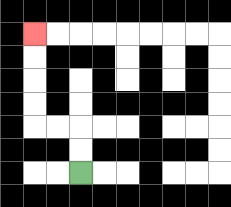{'start': '[3, 7]', 'end': '[1, 1]', 'path_directions': 'U,U,L,L,U,U,U,U', 'path_coordinates': '[[3, 7], [3, 6], [3, 5], [2, 5], [1, 5], [1, 4], [1, 3], [1, 2], [1, 1]]'}